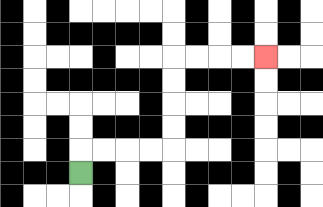{'start': '[3, 7]', 'end': '[11, 2]', 'path_directions': 'U,R,R,R,R,U,U,U,U,R,R,R,R', 'path_coordinates': '[[3, 7], [3, 6], [4, 6], [5, 6], [6, 6], [7, 6], [7, 5], [7, 4], [7, 3], [7, 2], [8, 2], [9, 2], [10, 2], [11, 2]]'}